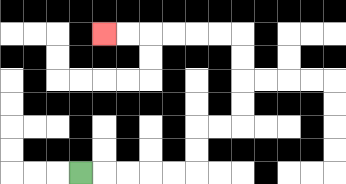{'start': '[3, 7]', 'end': '[4, 1]', 'path_directions': 'R,R,R,R,R,U,U,R,R,U,U,U,U,L,L,L,L,L,L', 'path_coordinates': '[[3, 7], [4, 7], [5, 7], [6, 7], [7, 7], [8, 7], [8, 6], [8, 5], [9, 5], [10, 5], [10, 4], [10, 3], [10, 2], [10, 1], [9, 1], [8, 1], [7, 1], [6, 1], [5, 1], [4, 1]]'}